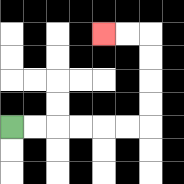{'start': '[0, 5]', 'end': '[4, 1]', 'path_directions': 'R,R,R,R,R,R,U,U,U,U,L,L', 'path_coordinates': '[[0, 5], [1, 5], [2, 5], [3, 5], [4, 5], [5, 5], [6, 5], [6, 4], [6, 3], [6, 2], [6, 1], [5, 1], [4, 1]]'}